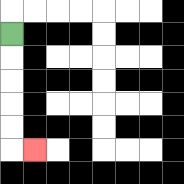{'start': '[0, 1]', 'end': '[1, 6]', 'path_directions': 'D,D,D,D,D,R', 'path_coordinates': '[[0, 1], [0, 2], [0, 3], [0, 4], [0, 5], [0, 6], [1, 6]]'}